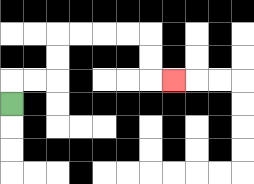{'start': '[0, 4]', 'end': '[7, 3]', 'path_directions': 'U,R,R,U,U,R,R,R,R,D,D,R', 'path_coordinates': '[[0, 4], [0, 3], [1, 3], [2, 3], [2, 2], [2, 1], [3, 1], [4, 1], [5, 1], [6, 1], [6, 2], [6, 3], [7, 3]]'}